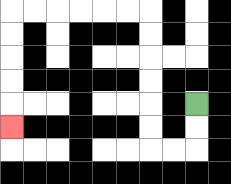{'start': '[8, 4]', 'end': '[0, 5]', 'path_directions': 'D,D,L,L,U,U,U,U,U,U,L,L,L,L,L,L,D,D,D,D,D', 'path_coordinates': '[[8, 4], [8, 5], [8, 6], [7, 6], [6, 6], [6, 5], [6, 4], [6, 3], [6, 2], [6, 1], [6, 0], [5, 0], [4, 0], [3, 0], [2, 0], [1, 0], [0, 0], [0, 1], [0, 2], [0, 3], [0, 4], [0, 5]]'}